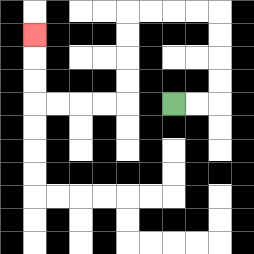{'start': '[7, 4]', 'end': '[1, 1]', 'path_directions': 'R,R,U,U,U,U,L,L,L,L,D,D,D,D,L,L,L,L,U,U,U', 'path_coordinates': '[[7, 4], [8, 4], [9, 4], [9, 3], [9, 2], [9, 1], [9, 0], [8, 0], [7, 0], [6, 0], [5, 0], [5, 1], [5, 2], [5, 3], [5, 4], [4, 4], [3, 4], [2, 4], [1, 4], [1, 3], [1, 2], [1, 1]]'}